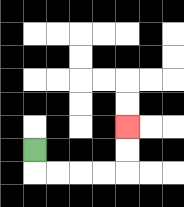{'start': '[1, 6]', 'end': '[5, 5]', 'path_directions': 'D,R,R,R,R,U,U', 'path_coordinates': '[[1, 6], [1, 7], [2, 7], [3, 7], [4, 7], [5, 7], [5, 6], [5, 5]]'}